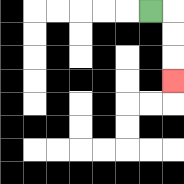{'start': '[6, 0]', 'end': '[7, 3]', 'path_directions': 'R,D,D,D', 'path_coordinates': '[[6, 0], [7, 0], [7, 1], [7, 2], [7, 3]]'}